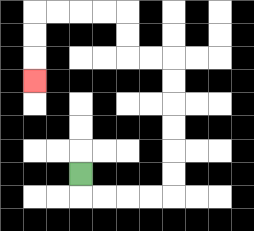{'start': '[3, 7]', 'end': '[1, 3]', 'path_directions': 'D,R,R,R,R,U,U,U,U,U,U,L,L,U,U,L,L,L,L,D,D,D', 'path_coordinates': '[[3, 7], [3, 8], [4, 8], [5, 8], [6, 8], [7, 8], [7, 7], [7, 6], [7, 5], [7, 4], [7, 3], [7, 2], [6, 2], [5, 2], [5, 1], [5, 0], [4, 0], [3, 0], [2, 0], [1, 0], [1, 1], [1, 2], [1, 3]]'}